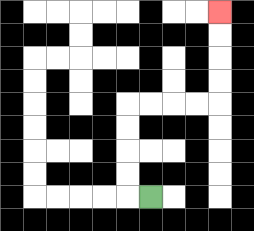{'start': '[6, 8]', 'end': '[9, 0]', 'path_directions': 'L,U,U,U,U,R,R,R,R,U,U,U,U', 'path_coordinates': '[[6, 8], [5, 8], [5, 7], [5, 6], [5, 5], [5, 4], [6, 4], [7, 4], [8, 4], [9, 4], [9, 3], [9, 2], [9, 1], [9, 0]]'}